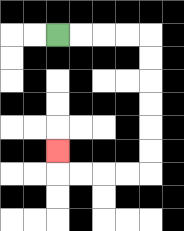{'start': '[2, 1]', 'end': '[2, 6]', 'path_directions': 'R,R,R,R,D,D,D,D,D,D,L,L,L,L,U', 'path_coordinates': '[[2, 1], [3, 1], [4, 1], [5, 1], [6, 1], [6, 2], [6, 3], [6, 4], [6, 5], [6, 6], [6, 7], [5, 7], [4, 7], [3, 7], [2, 7], [2, 6]]'}